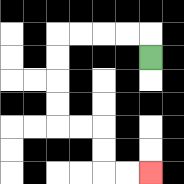{'start': '[6, 2]', 'end': '[6, 7]', 'path_directions': 'U,L,L,L,L,D,D,D,D,R,R,D,D,R,R', 'path_coordinates': '[[6, 2], [6, 1], [5, 1], [4, 1], [3, 1], [2, 1], [2, 2], [2, 3], [2, 4], [2, 5], [3, 5], [4, 5], [4, 6], [4, 7], [5, 7], [6, 7]]'}